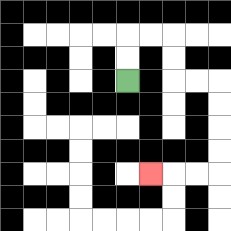{'start': '[5, 3]', 'end': '[6, 7]', 'path_directions': 'U,U,R,R,D,D,R,R,D,D,D,D,L,L,L', 'path_coordinates': '[[5, 3], [5, 2], [5, 1], [6, 1], [7, 1], [7, 2], [7, 3], [8, 3], [9, 3], [9, 4], [9, 5], [9, 6], [9, 7], [8, 7], [7, 7], [6, 7]]'}